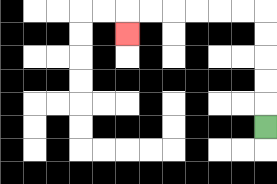{'start': '[11, 5]', 'end': '[5, 1]', 'path_directions': 'U,U,U,U,U,L,L,L,L,L,L,D', 'path_coordinates': '[[11, 5], [11, 4], [11, 3], [11, 2], [11, 1], [11, 0], [10, 0], [9, 0], [8, 0], [7, 0], [6, 0], [5, 0], [5, 1]]'}